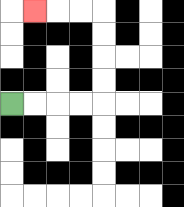{'start': '[0, 4]', 'end': '[1, 0]', 'path_directions': 'R,R,R,R,U,U,U,U,L,L,L', 'path_coordinates': '[[0, 4], [1, 4], [2, 4], [3, 4], [4, 4], [4, 3], [4, 2], [4, 1], [4, 0], [3, 0], [2, 0], [1, 0]]'}